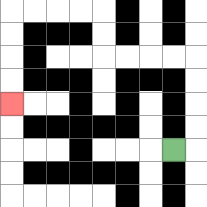{'start': '[7, 6]', 'end': '[0, 4]', 'path_directions': 'R,U,U,U,U,L,L,L,L,U,U,L,L,L,L,D,D,D,D', 'path_coordinates': '[[7, 6], [8, 6], [8, 5], [8, 4], [8, 3], [8, 2], [7, 2], [6, 2], [5, 2], [4, 2], [4, 1], [4, 0], [3, 0], [2, 0], [1, 0], [0, 0], [0, 1], [0, 2], [0, 3], [0, 4]]'}